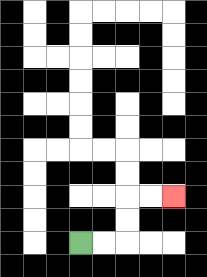{'start': '[3, 10]', 'end': '[7, 8]', 'path_directions': 'R,R,U,U,R,R', 'path_coordinates': '[[3, 10], [4, 10], [5, 10], [5, 9], [5, 8], [6, 8], [7, 8]]'}